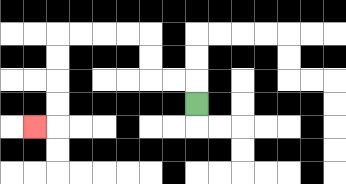{'start': '[8, 4]', 'end': '[1, 5]', 'path_directions': 'U,L,L,U,U,L,L,L,L,D,D,D,D,L', 'path_coordinates': '[[8, 4], [8, 3], [7, 3], [6, 3], [6, 2], [6, 1], [5, 1], [4, 1], [3, 1], [2, 1], [2, 2], [2, 3], [2, 4], [2, 5], [1, 5]]'}